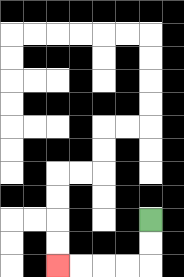{'start': '[6, 9]', 'end': '[2, 11]', 'path_directions': 'D,D,L,L,L,L', 'path_coordinates': '[[6, 9], [6, 10], [6, 11], [5, 11], [4, 11], [3, 11], [2, 11]]'}